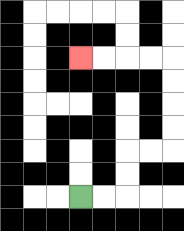{'start': '[3, 8]', 'end': '[3, 2]', 'path_directions': 'R,R,U,U,R,R,U,U,U,U,L,L,L,L', 'path_coordinates': '[[3, 8], [4, 8], [5, 8], [5, 7], [5, 6], [6, 6], [7, 6], [7, 5], [7, 4], [7, 3], [7, 2], [6, 2], [5, 2], [4, 2], [3, 2]]'}